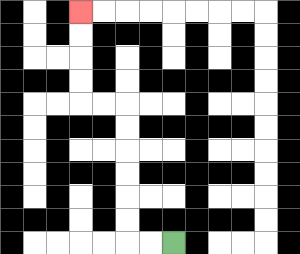{'start': '[7, 10]', 'end': '[3, 0]', 'path_directions': 'L,L,U,U,U,U,U,U,L,L,U,U,U,U', 'path_coordinates': '[[7, 10], [6, 10], [5, 10], [5, 9], [5, 8], [5, 7], [5, 6], [5, 5], [5, 4], [4, 4], [3, 4], [3, 3], [3, 2], [3, 1], [3, 0]]'}